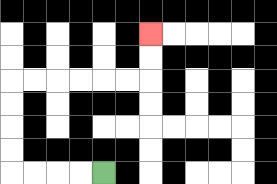{'start': '[4, 7]', 'end': '[6, 1]', 'path_directions': 'L,L,L,L,U,U,U,U,R,R,R,R,R,R,U,U', 'path_coordinates': '[[4, 7], [3, 7], [2, 7], [1, 7], [0, 7], [0, 6], [0, 5], [0, 4], [0, 3], [1, 3], [2, 3], [3, 3], [4, 3], [5, 3], [6, 3], [6, 2], [6, 1]]'}